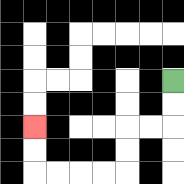{'start': '[7, 3]', 'end': '[1, 5]', 'path_directions': 'D,D,L,L,D,D,L,L,L,L,U,U', 'path_coordinates': '[[7, 3], [7, 4], [7, 5], [6, 5], [5, 5], [5, 6], [5, 7], [4, 7], [3, 7], [2, 7], [1, 7], [1, 6], [1, 5]]'}